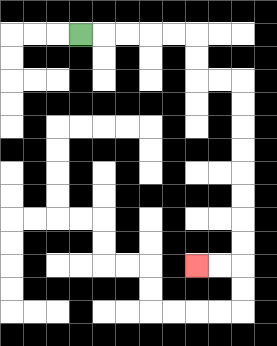{'start': '[3, 1]', 'end': '[8, 11]', 'path_directions': 'R,R,R,R,R,D,D,R,R,D,D,D,D,D,D,D,D,L,L', 'path_coordinates': '[[3, 1], [4, 1], [5, 1], [6, 1], [7, 1], [8, 1], [8, 2], [8, 3], [9, 3], [10, 3], [10, 4], [10, 5], [10, 6], [10, 7], [10, 8], [10, 9], [10, 10], [10, 11], [9, 11], [8, 11]]'}